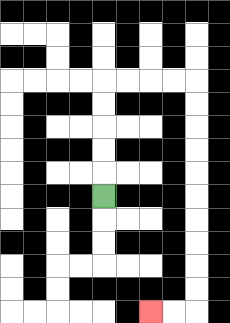{'start': '[4, 8]', 'end': '[6, 13]', 'path_directions': 'U,U,U,U,U,R,R,R,R,D,D,D,D,D,D,D,D,D,D,L,L', 'path_coordinates': '[[4, 8], [4, 7], [4, 6], [4, 5], [4, 4], [4, 3], [5, 3], [6, 3], [7, 3], [8, 3], [8, 4], [8, 5], [8, 6], [8, 7], [8, 8], [8, 9], [8, 10], [8, 11], [8, 12], [8, 13], [7, 13], [6, 13]]'}